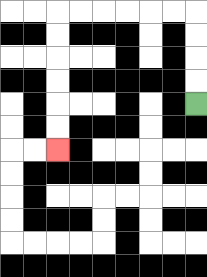{'start': '[8, 4]', 'end': '[2, 6]', 'path_directions': 'U,U,U,U,L,L,L,L,L,L,D,D,D,D,D,D', 'path_coordinates': '[[8, 4], [8, 3], [8, 2], [8, 1], [8, 0], [7, 0], [6, 0], [5, 0], [4, 0], [3, 0], [2, 0], [2, 1], [2, 2], [2, 3], [2, 4], [2, 5], [2, 6]]'}